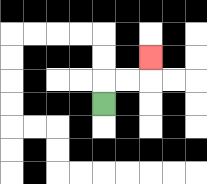{'start': '[4, 4]', 'end': '[6, 2]', 'path_directions': 'U,R,R,U', 'path_coordinates': '[[4, 4], [4, 3], [5, 3], [6, 3], [6, 2]]'}